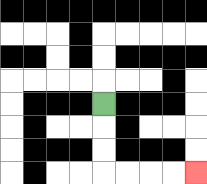{'start': '[4, 4]', 'end': '[8, 7]', 'path_directions': 'D,D,D,R,R,R,R', 'path_coordinates': '[[4, 4], [4, 5], [4, 6], [4, 7], [5, 7], [6, 7], [7, 7], [8, 7]]'}